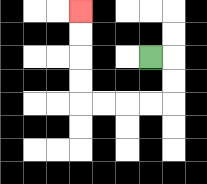{'start': '[6, 2]', 'end': '[3, 0]', 'path_directions': 'R,D,D,L,L,L,L,U,U,U,U', 'path_coordinates': '[[6, 2], [7, 2], [7, 3], [7, 4], [6, 4], [5, 4], [4, 4], [3, 4], [3, 3], [3, 2], [3, 1], [3, 0]]'}